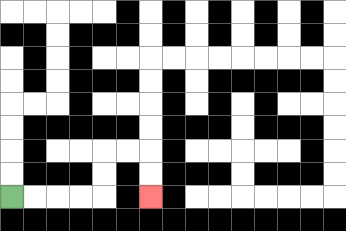{'start': '[0, 8]', 'end': '[6, 8]', 'path_directions': 'R,R,R,R,U,U,R,R,D,D', 'path_coordinates': '[[0, 8], [1, 8], [2, 8], [3, 8], [4, 8], [4, 7], [4, 6], [5, 6], [6, 6], [6, 7], [6, 8]]'}